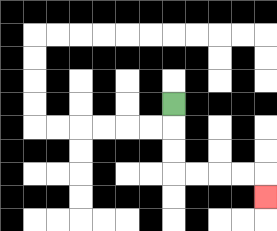{'start': '[7, 4]', 'end': '[11, 8]', 'path_directions': 'D,D,D,R,R,R,R,D', 'path_coordinates': '[[7, 4], [7, 5], [7, 6], [7, 7], [8, 7], [9, 7], [10, 7], [11, 7], [11, 8]]'}